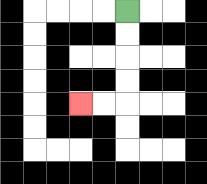{'start': '[5, 0]', 'end': '[3, 4]', 'path_directions': 'D,D,D,D,L,L', 'path_coordinates': '[[5, 0], [5, 1], [5, 2], [5, 3], [5, 4], [4, 4], [3, 4]]'}